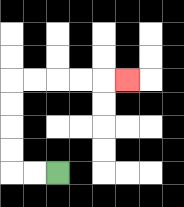{'start': '[2, 7]', 'end': '[5, 3]', 'path_directions': 'L,L,U,U,U,U,R,R,R,R,R', 'path_coordinates': '[[2, 7], [1, 7], [0, 7], [0, 6], [0, 5], [0, 4], [0, 3], [1, 3], [2, 3], [3, 3], [4, 3], [5, 3]]'}